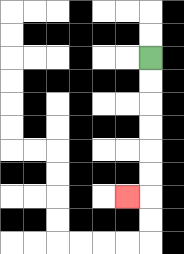{'start': '[6, 2]', 'end': '[5, 8]', 'path_directions': 'D,D,D,D,D,D,L', 'path_coordinates': '[[6, 2], [6, 3], [6, 4], [6, 5], [6, 6], [6, 7], [6, 8], [5, 8]]'}